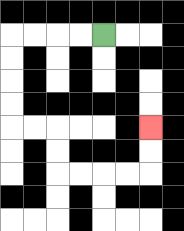{'start': '[4, 1]', 'end': '[6, 5]', 'path_directions': 'L,L,L,L,D,D,D,D,R,R,D,D,R,R,R,R,U,U', 'path_coordinates': '[[4, 1], [3, 1], [2, 1], [1, 1], [0, 1], [0, 2], [0, 3], [0, 4], [0, 5], [1, 5], [2, 5], [2, 6], [2, 7], [3, 7], [4, 7], [5, 7], [6, 7], [6, 6], [6, 5]]'}